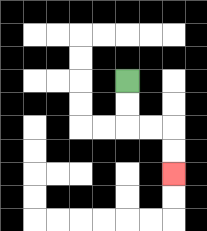{'start': '[5, 3]', 'end': '[7, 7]', 'path_directions': 'D,D,R,R,D,D', 'path_coordinates': '[[5, 3], [5, 4], [5, 5], [6, 5], [7, 5], [7, 6], [7, 7]]'}